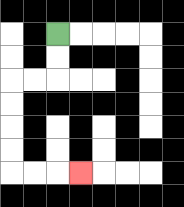{'start': '[2, 1]', 'end': '[3, 7]', 'path_directions': 'D,D,L,L,D,D,D,D,R,R,R', 'path_coordinates': '[[2, 1], [2, 2], [2, 3], [1, 3], [0, 3], [0, 4], [0, 5], [0, 6], [0, 7], [1, 7], [2, 7], [3, 7]]'}